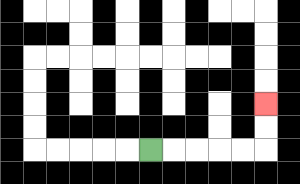{'start': '[6, 6]', 'end': '[11, 4]', 'path_directions': 'R,R,R,R,R,U,U', 'path_coordinates': '[[6, 6], [7, 6], [8, 6], [9, 6], [10, 6], [11, 6], [11, 5], [11, 4]]'}